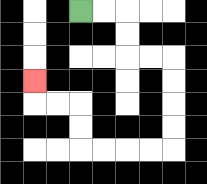{'start': '[3, 0]', 'end': '[1, 3]', 'path_directions': 'R,R,D,D,R,R,D,D,D,D,L,L,L,L,U,U,L,L,U', 'path_coordinates': '[[3, 0], [4, 0], [5, 0], [5, 1], [5, 2], [6, 2], [7, 2], [7, 3], [7, 4], [7, 5], [7, 6], [6, 6], [5, 6], [4, 6], [3, 6], [3, 5], [3, 4], [2, 4], [1, 4], [1, 3]]'}